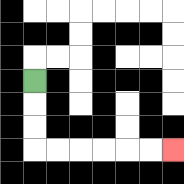{'start': '[1, 3]', 'end': '[7, 6]', 'path_directions': 'D,D,D,R,R,R,R,R,R', 'path_coordinates': '[[1, 3], [1, 4], [1, 5], [1, 6], [2, 6], [3, 6], [4, 6], [5, 6], [6, 6], [7, 6]]'}